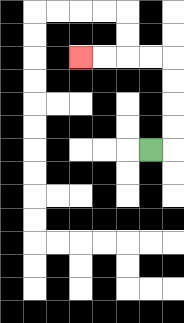{'start': '[6, 6]', 'end': '[3, 2]', 'path_directions': 'R,U,U,U,U,L,L,L,L', 'path_coordinates': '[[6, 6], [7, 6], [7, 5], [7, 4], [7, 3], [7, 2], [6, 2], [5, 2], [4, 2], [3, 2]]'}